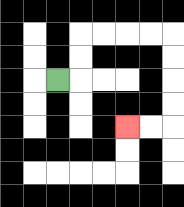{'start': '[2, 3]', 'end': '[5, 5]', 'path_directions': 'R,U,U,R,R,R,R,D,D,D,D,L,L', 'path_coordinates': '[[2, 3], [3, 3], [3, 2], [3, 1], [4, 1], [5, 1], [6, 1], [7, 1], [7, 2], [7, 3], [7, 4], [7, 5], [6, 5], [5, 5]]'}